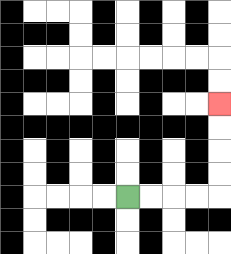{'start': '[5, 8]', 'end': '[9, 4]', 'path_directions': 'R,R,R,R,U,U,U,U', 'path_coordinates': '[[5, 8], [6, 8], [7, 8], [8, 8], [9, 8], [9, 7], [9, 6], [9, 5], [9, 4]]'}